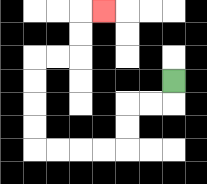{'start': '[7, 3]', 'end': '[4, 0]', 'path_directions': 'D,L,L,D,D,L,L,L,L,U,U,U,U,R,R,U,U,R', 'path_coordinates': '[[7, 3], [7, 4], [6, 4], [5, 4], [5, 5], [5, 6], [4, 6], [3, 6], [2, 6], [1, 6], [1, 5], [1, 4], [1, 3], [1, 2], [2, 2], [3, 2], [3, 1], [3, 0], [4, 0]]'}